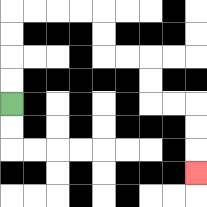{'start': '[0, 4]', 'end': '[8, 7]', 'path_directions': 'U,U,U,U,R,R,R,R,D,D,R,R,D,D,R,R,D,D,D', 'path_coordinates': '[[0, 4], [0, 3], [0, 2], [0, 1], [0, 0], [1, 0], [2, 0], [3, 0], [4, 0], [4, 1], [4, 2], [5, 2], [6, 2], [6, 3], [6, 4], [7, 4], [8, 4], [8, 5], [8, 6], [8, 7]]'}